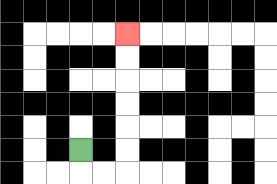{'start': '[3, 6]', 'end': '[5, 1]', 'path_directions': 'D,R,R,U,U,U,U,U,U', 'path_coordinates': '[[3, 6], [3, 7], [4, 7], [5, 7], [5, 6], [5, 5], [5, 4], [5, 3], [5, 2], [5, 1]]'}